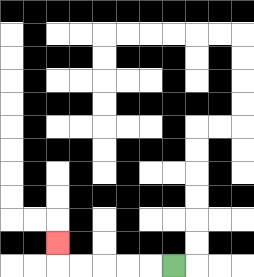{'start': '[7, 11]', 'end': '[2, 10]', 'path_directions': 'L,L,L,L,L,U', 'path_coordinates': '[[7, 11], [6, 11], [5, 11], [4, 11], [3, 11], [2, 11], [2, 10]]'}